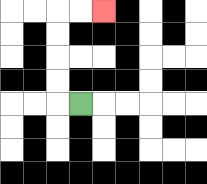{'start': '[3, 4]', 'end': '[4, 0]', 'path_directions': 'L,U,U,U,U,R,R', 'path_coordinates': '[[3, 4], [2, 4], [2, 3], [2, 2], [2, 1], [2, 0], [3, 0], [4, 0]]'}